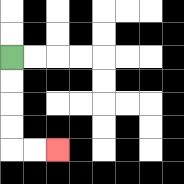{'start': '[0, 2]', 'end': '[2, 6]', 'path_directions': 'D,D,D,D,R,R', 'path_coordinates': '[[0, 2], [0, 3], [0, 4], [0, 5], [0, 6], [1, 6], [2, 6]]'}